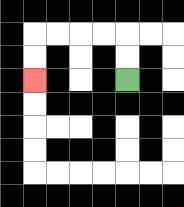{'start': '[5, 3]', 'end': '[1, 3]', 'path_directions': 'U,U,L,L,L,L,D,D', 'path_coordinates': '[[5, 3], [5, 2], [5, 1], [4, 1], [3, 1], [2, 1], [1, 1], [1, 2], [1, 3]]'}